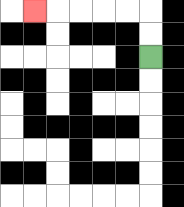{'start': '[6, 2]', 'end': '[1, 0]', 'path_directions': 'U,U,L,L,L,L,L', 'path_coordinates': '[[6, 2], [6, 1], [6, 0], [5, 0], [4, 0], [3, 0], [2, 0], [1, 0]]'}